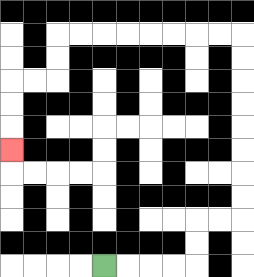{'start': '[4, 11]', 'end': '[0, 6]', 'path_directions': 'R,R,R,R,U,U,R,R,U,U,U,U,U,U,U,U,L,L,L,L,L,L,L,L,D,D,L,L,D,D,D', 'path_coordinates': '[[4, 11], [5, 11], [6, 11], [7, 11], [8, 11], [8, 10], [8, 9], [9, 9], [10, 9], [10, 8], [10, 7], [10, 6], [10, 5], [10, 4], [10, 3], [10, 2], [10, 1], [9, 1], [8, 1], [7, 1], [6, 1], [5, 1], [4, 1], [3, 1], [2, 1], [2, 2], [2, 3], [1, 3], [0, 3], [0, 4], [0, 5], [0, 6]]'}